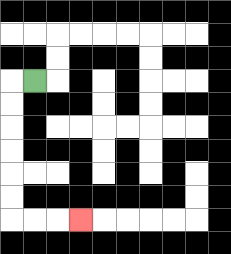{'start': '[1, 3]', 'end': '[3, 9]', 'path_directions': 'L,D,D,D,D,D,D,R,R,R', 'path_coordinates': '[[1, 3], [0, 3], [0, 4], [0, 5], [0, 6], [0, 7], [0, 8], [0, 9], [1, 9], [2, 9], [3, 9]]'}